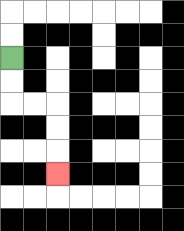{'start': '[0, 2]', 'end': '[2, 7]', 'path_directions': 'D,D,R,R,D,D,D', 'path_coordinates': '[[0, 2], [0, 3], [0, 4], [1, 4], [2, 4], [2, 5], [2, 6], [2, 7]]'}